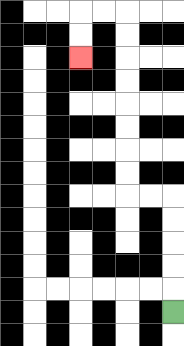{'start': '[7, 13]', 'end': '[3, 2]', 'path_directions': 'U,U,U,U,U,L,L,U,U,U,U,U,U,U,U,L,L,D,D', 'path_coordinates': '[[7, 13], [7, 12], [7, 11], [7, 10], [7, 9], [7, 8], [6, 8], [5, 8], [5, 7], [5, 6], [5, 5], [5, 4], [5, 3], [5, 2], [5, 1], [5, 0], [4, 0], [3, 0], [3, 1], [3, 2]]'}